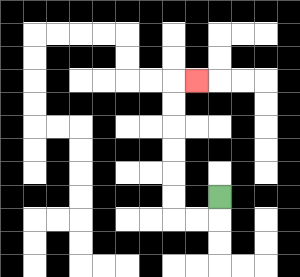{'start': '[9, 8]', 'end': '[8, 3]', 'path_directions': 'D,L,L,U,U,U,U,U,U,R', 'path_coordinates': '[[9, 8], [9, 9], [8, 9], [7, 9], [7, 8], [7, 7], [7, 6], [7, 5], [7, 4], [7, 3], [8, 3]]'}